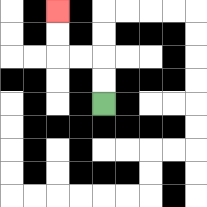{'start': '[4, 4]', 'end': '[2, 0]', 'path_directions': 'U,U,L,L,U,U', 'path_coordinates': '[[4, 4], [4, 3], [4, 2], [3, 2], [2, 2], [2, 1], [2, 0]]'}